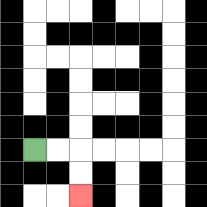{'start': '[1, 6]', 'end': '[3, 8]', 'path_directions': 'R,R,D,D', 'path_coordinates': '[[1, 6], [2, 6], [3, 6], [3, 7], [3, 8]]'}